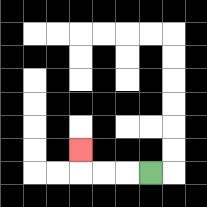{'start': '[6, 7]', 'end': '[3, 6]', 'path_directions': 'L,L,L,U', 'path_coordinates': '[[6, 7], [5, 7], [4, 7], [3, 7], [3, 6]]'}